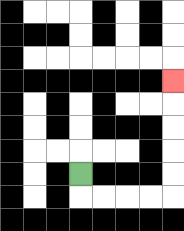{'start': '[3, 7]', 'end': '[7, 3]', 'path_directions': 'D,R,R,R,R,U,U,U,U,U', 'path_coordinates': '[[3, 7], [3, 8], [4, 8], [5, 8], [6, 8], [7, 8], [7, 7], [7, 6], [7, 5], [7, 4], [7, 3]]'}